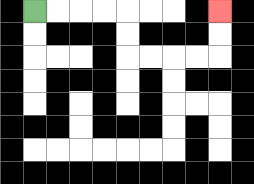{'start': '[1, 0]', 'end': '[9, 0]', 'path_directions': 'R,R,R,R,D,D,R,R,R,R,U,U', 'path_coordinates': '[[1, 0], [2, 0], [3, 0], [4, 0], [5, 0], [5, 1], [5, 2], [6, 2], [7, 2], [8, 2], [9, 2], [9, 1], [9, 0]]'}